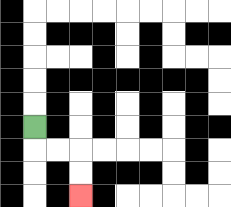{'start': '[1, 5]', 'end': '[3, 8]', 'path_directions': 'D,R,R,D,D', 'path_coordinates': '[[1, 5], [1, 6], [2, 6], [3, 6], [3, 7], [3, 8]]'}